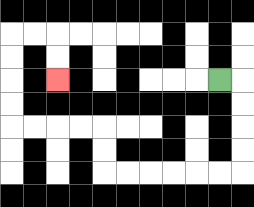{'start': '[9, 3]', 'end': '[2, 3]', 'path_directions': 'R,D,D,D,D,L,L,L,L,L,L,U,U,L,L,L,L,U,U,U,U,R,R,D,D', 'path_coordinates': '[[9, 3], [10, 3], [10, 4], [10, 5], [10, 6], [10, 7], [9, 7], [8, 7], [7, 7], [6, 7], [5, 7], [4, 7], [4, 6], [4, 5], [3, 5], [2, 5], [1, 5], [0, 5], [0, 4], [0, 3], [0, 2], [0, 1], [1, 1], [2, 1], [2, 2], [2, 3]]'}